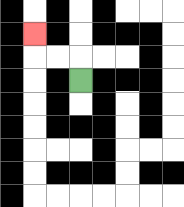{'start': '[3, 3]', 'end': '[1, 1]', 'path_directions': 'U,L,L,U', 'path_coordinates': '[[3, 3], [3, 2], [2, 2], [1, 2], [1, 1]]'}